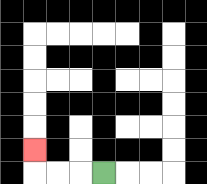{'start': '[4, 7]', 'end': '[1, 6]', 'path_directions': 'L,L,L,U', 'path_coordinates': '[[4, 7], [3, 7], [2, 7], [1, 7], [1, 6]]'}